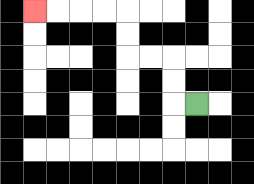{'start': '[8, 4]', 'end': '[1, 0]', 'path_directions': 'L,U,U,L,L,U,U,L,L,L,L', 'path_coordinates': '[[8, 4], [7, 4], [7, 3], [7, 2], [6, 2], [5, 2], [5, 1], [5, 0], [4, 0], [3, 0], [2, 0], [1, 0]]'}